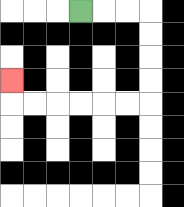{'start': '[3, 0]', 'end': '[0, 3]', 'path_directions': 'R,R,R,D,D,D,D,L,L,L,L,L,L,U', 'path_coordinates': '[[3, 0], [4, 0], [5, 0], [6, 0], [6, 1], [6, 2], [6, 3], [6, 4], [5, 4], [4, 4], [3, 4], [2, 4], [1, 4], [0, 4], [0, 3]]'}